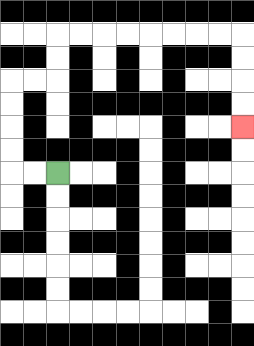{'start': '[2, 7]', 'end': '[10, 5]', 'path_directions': 'L,L,U,U,U,U,R,R,U,U,R,R,R,R,R,R,R,R,D,D,D,D', 'path_coordinates': '[[2, 7], [1, 7], [0, 7], [0, 6], [0, 5], [0, 4], [0, 3], [1, 3], [2, 3], [2, 2], [2, 1], [3, 1], [4, 1], [5, 1], [6, 1], [7, 1], [8, 1], [9, 1], [10, 1], [10, 2], [10, 3], [10, 4], [10, 5]]'}